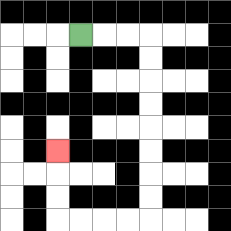{'start': '[3, 1]', 'end': '[2, 6]', 'path_directions': 'R,R,R,D,D,D,D,D,D,D,D,L,L,L,L,U,U,U', 'path_coordinates': '[[3, 1], [4, 1], [5, 1], [6, 1], [6, 2], [6, 3], [6, 4], [6, 5], [6, 6], [6, 7], [6, 8], [6, 9], [5, 9], [4, 9], [3, 9], [2, 9], [2, 8], [2, 7], [2, 6]]'}